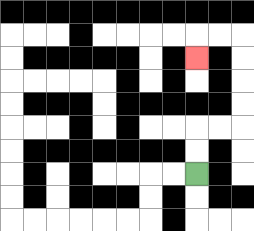{'start': '[8, 7]', 'end': '[8, 2]', 'path_directions': 'U,U,R,R,U,U,U,U,L,L,D', 'path_coordinates': '[[8, 7], [8, 6], [8, 5], [9, 5], [10, 5], [10, 4], [10, 3], [10, 2], [10, 1], [9, 1], [8, 1], [8, 2]]'}